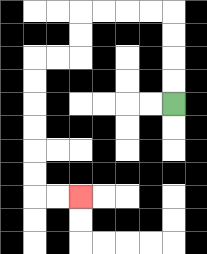{'start': '[7, 4]', 'end': '[3, 8]', 'path_directions': 'U,U,U,U,L,L,L,L,D,D,L,L,D,D,D,D,D,D,R,R', 'path_coordinates': '[[7, 4], [7, 3], [7, 2], [7, 1], [7, 0], [6, 0], [5, 0], [4, 0], [3, 0], [3, 1], [3, 2], [2, 2], [1, 2], [1, 3], [1, 4], [1, 5], [1, 6], [1, 7], [1, 8], [2, 8], [3, 8]]'}